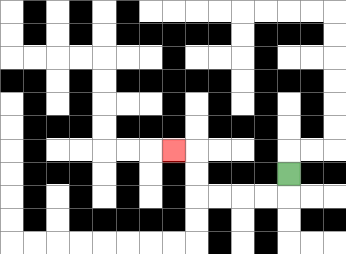{'start': '[12, 7]', 'end': '[7, 6]', 'path_directions': 'D,L,L,L,L,U,U,L', 'path_coordinates': '[[12, 7], [12, 8], [11, 8], [10, 8], [9, 8], [8, 8], [8, 7], [8, 6], [7, 6]]'}